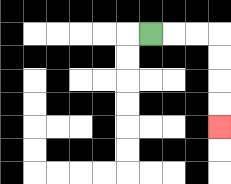{'start': '[6, 1]', 'end': '[9, 5]', 'path_directions': 'R,R,R,D,D,D,D', 'path_coordinates': '[[6, 1], [7, 1], [8, 1], [9, 1], [9, 2], [9, 3], [9, 4], [9, 5]]'}